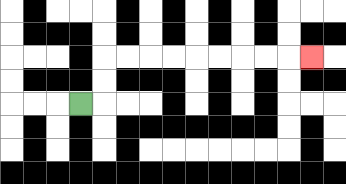{'start': '[3, 4]', 'end': '[13, 2]', 'path_directions': 'R,U,U,R,R,R,R,R,R,R,R,R', 'path_coordinates': '[[3, 4], [4, 4], [4, 3], [4, 2], [5, 2], [6, 2], [7, 2], [8, 2], [9, 2], [10, 2], [11, 2], [12, 2], [13, 2]]'}